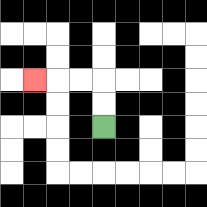{'start': '[4, 5]', 'end': '[1, 3]', 'path_directions': 'U,U,L,L,L', 'path_coordinates': '[[4, 5], [4, 4], [4, 3], [3, 3], [2, 3], [1, 3]]'}